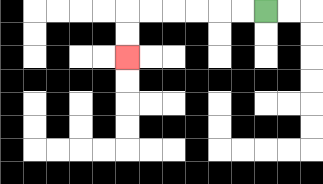{'start': '[11, 0]', 'end': '[5, 2]', 'path_directions': 'L,L,L,L,L,L,D,D', 'path_coordinates': '[[11, 0], [10, 0], [9, 0], [8, 0], [7, 0], [6, 0], [5, 0], [5, 1], [5, 2]]'}